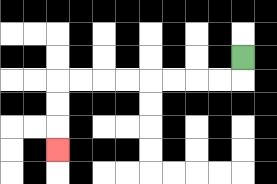{'start': '[10, 2]', 'end': '[2, 6]', 'path_directions': 'D,L,L,L,L,L,L,L,L,D,D,D', 'path_coordinates': '[[10, 2], [10, 3], [9, 3], [8, 3], [7, 3], [6, 3], [5, 3], [4, 3], [3, 3], [2, 3], [2, 4], [2, 5], [2, 6]]'}